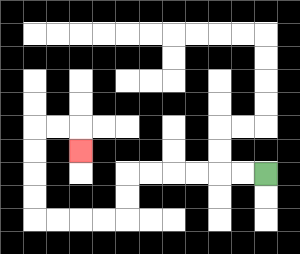{'start': '[11, 7]', 'end': '[3, 6]', 'path_directions': 'L,L,L,L,L,L,D,D,L,L,L,L,U,U,U,U,R,R,D', 'path_coordinates': '[[11, 7], [10, 7], [9, 7], [8, 7], [7, 7], [6, 7], [5, 7], [5, 8], [5, 9], [4, 9], [3, 9], [2, 9], [1, 9], [1, 8], [1, 7], [1, 6], [1, 5], [2, 5], [3, 5], [3, 6]]'}